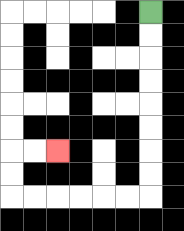{'start': '[6, 0]', 'end': '[2, 6]', 'path_directions': 'D,D,D,D,D,D,D,D,L,L,L,L,L,L,U,U,R,R', 'path_coordinates': '[[6, 0], [6, 1], [6, 2], [6, 3], [6, 4], [6, 5], [6, 6], [6, 7], [6, 8], [5, 8], [4, 8], [3, 8], [2, 8], [1, 8], [0, 8], [0, 7], [0, 6], [1, 6], [2, 6]]'}